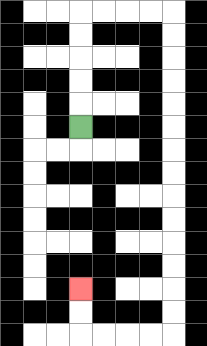{'start': '[3, 5]', 'end': '[3, 12]', 'path_directions': 'U,U,U,U,U,R,R,R,R,D,D,D,D,D,D,D,D,D,D,D,D,D,D,L,L,L,L,U,U', 'path_coordinates': '[[3, 5], [3, 4], [3, 3], [3, 2], [3, 1], [3, 0], [4, 0], [5, 0], [6, 0], [7, 0], [7, 1], [7, 2], [7, 3], [7, 4], [7, 5], [7, 6], [7, 7], [7, 8], [7, 9], [7, 10], [7, 11], [7, 12], [7, 13], [7, 14], [6, 14], [5, 14], [4, 14], [3, 14], [3, 13], [3, 12]]'}